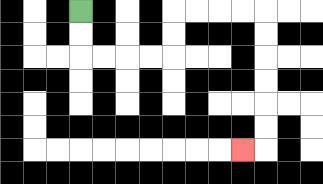{'start': '[3, 0]', 'end': '[10, 6]', 'path_directions': 'D,D,R,R,R,R,U,U,R,R,R,R,D,D,D,D,D,D,L', 'path_coordinates': '[[3, 0], [3, 1], [3, 2], [4, 2], [5, 2], [6, 2], [7, 2], [7, 1], [7, 0], [8, 0], [9, 0], [10, 0], [11, 0], [11, 1], [11, 2], [11, 3], [11, 4], [11, 5], [11, 6], [10, 6]]'}